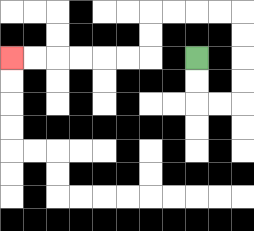{'start': '[8, 2]', 'end': '[0, 2]', 'path_directions': 'D,D,R,R,U,U,U,U,L,L,L,L,D,D,L,L,L,L,L,L', 'path_coordinates': '[[8, 2], [8, 3], [8, 4], [9, 4], [10, 4], [10, 3], [10, 2], [10, 1], [10, 0], [9, 0], [8, 0], [7, 0], [6, 0], [6, 1], [6, 2], [5, 2], [4, 2], [3, 2], [2, 2], [1, 2], [0, 2]]'}